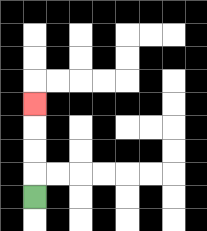{'start': '[1, 8]', 'end': '[1, 4]', 'path_directions': 'U,U,U,U', 'path_coordinates': '[[1, 8], [1, 7], [1, 6], [1, 5], [1, 4]]'}